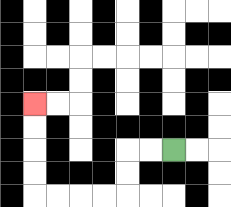{'start': '[7, 6]', 'end': '[1, 4]', 'path_directions': 'L,L,D,D,L,L,L,L,U,U,U,U', 'path_coordinates': '[[7, 6], [6, 6], [5, 6], [5, 7], [5, 8], [4, 8], [3, 8], [2, 8], [1, 8], [1, 7], [1, 6], [1, 5], [1, 4]]'}